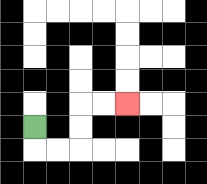{'start': '[1, 5]', 'end': '[5, 4]', 'path_directions': 'D,R,R,U,U,R,R', 'path_coordinates': '[[1, 5], [1, 6], [2, 6], [3, 6], [3, 5], [3, 4], [4, 4], [5, 4]]'}